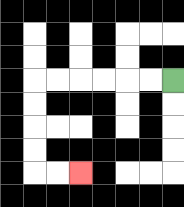{'start': '[7, 3]', 'end': '[3, 7]', 'path_directions': 'L,L,L,L,L,L,D,D,D,D,R,R', 'path_coordinates': '[[7, 3], [6, 3], [5, 3], [4, 3], [3, 3], [2, 3], [1, 3], [1, 4], [1, 5], [1, 6], [1, 7], [2, 7], [3, 7]]'}